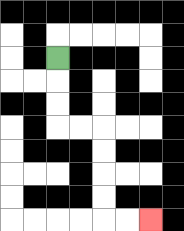{'start': '[2, 2]', 'end': '[6, 9]', 'path_directions': 'D,D,D,R,R,D,D,D,D,R,R', 'path_coordinates': '[[2, 2], [2, 3], [2, 4], [2, 5], [3, 5], [4, 5], [4, 6], [4, 7], [4, 8], [4, 9], [5, 9], [6, 9]]'}